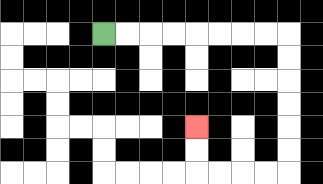{'start': '[4, 1]', 'end': '[8, 5]', 'path_directions': 'R,R,R,R,R,R,R,R,D,D,D,D,D,D,L,L,L,L,U,U', 'path_coordinates': '[[4, 1], [5, 1], [6, 1], [7, 1], [8, 1], [9, 1], [10, 1], [11, 1], [12, 1], [12, 2], [12, 3], [12, 4], [12, 5], [12, 6], [12, 7], [11, 7], [10, 7], [9, 7], [8, 7], [8, 6], [8, 5]]'}